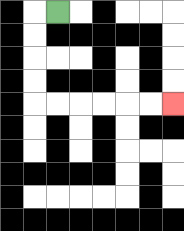{'start': '[2, 0]', 'end': '[7, 4]', 'path_directions': 'L,D,D,D,D,R,R,R,R,R,R', 'path_coordinates': '[[2, 0], [1, 0], [1, 1], [1, 2], [1, 3], [1, 4], [2, 4], [3, 4], [4, 4], [5, 4], [6, 4], [7, 4]]'}